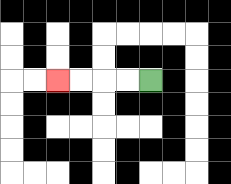{'start': '[6, 3]', 'end': '[2, 3]', 'path_directions': 'L,L,L,L', 'path_coordinates': '[[6, 3], [5, 3], [4, 3], [3, 3], [2, 3]]'}